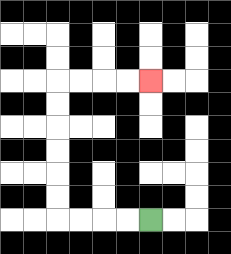{'start': '[6, 9]', 'end': '[6, 3]', 'path_directions': 'L,L,L,L,U,U,U,U,U,U,R,R,R,R', 'path_coordinates': '[[6, 9], [5, 9], [4, 9], [3, 9], [2, 9], [2, 8], [2, 7], [2, 6], [2, 5], [2, 4], [2, 3], [3, 3], [4, 3], [5, 3], [6, 3]]'}